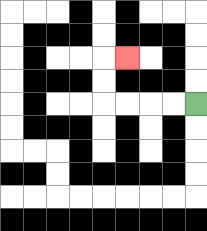{'start': '[8, 4]', 'end': '[5, 2]', 'path_directions': 'L,L,L,L,U,U,R', 'path_coordinates': '[[8, 4], [7, 4], [6, 4], [5, 4], [4, 4], [4, 3], [4, 2], [5, 2]]'}